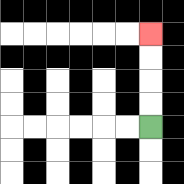{'start': '[6, 5]', 'end': '[6, 1]', 'path_directions': 'U,U,U,U', 'path_coordinates': '[[6, 5], [6, 4], [6, 3], [6, 2], [6, 1]]'}